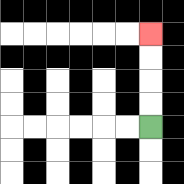{'start': '[6, 5]', 'end': '[6, 1]', 'path_directions': 'U,U,U,U', 'path_coordinates': '[[6, 5], [6, 4], [6, 3], [6, 2], [6, 1]]'}